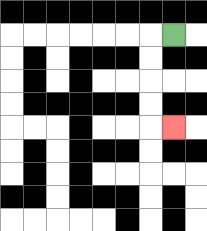{'start': '[7, 1]', 'end': '[7, 5]', 'path_directions': 'L,D,D,D,D,R', 'path_coordinates': '[[7, 1], [6, 1], [6, 2], [6, 3], [6, 4], [6, 5], [7, 5]]'}